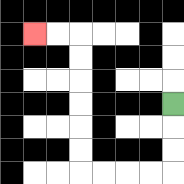{'start': '[7, 4]', 'end': '[1, 1]', 'path_directions': 'D,D,D,L,L,L,L,U,U,U,U,U,U,L,L', 'path_coordinates': '[[7, 4], [7, 5], [7, 6], [7, 7], [6, 7], [5, 7], [4, 7], [3, 7], [3, 6], [3, 5], [3, 4], [3, 3], [3, 2], [3, 1], [2, 1], [1, 1]]'}